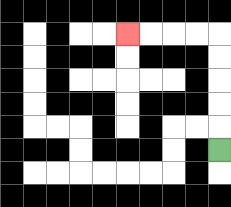{'start': '[9, 6]', 'end': '[5, 1]', 'path_directions': 'U,U,U,U,U,L,L,L,L', 'path_coordinates': '[[9, 6], [9, 5], [9, 4], [9, 3], [9, 2], [9, 1], [8, 1], [7, 1], [6, 1], [5, 1]]'}